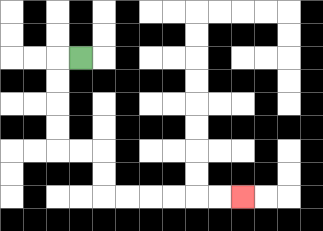{'start': '[3, 2]', 'end': '[10, 8]', 'path_directions': 'L,D,D,D,D,R,R,D,D,R,R,R,R,R,R', 'path_coordinates': '[[3, 2], [2, 2], [2, 3], [2, 4], [2, 5], [2, 6], [3, 6], [4, 6], [4, 7], [4, 8], [5, 8], [6, 8], [7, 8], [8, 8], [9, 8], [10, 8]]'}